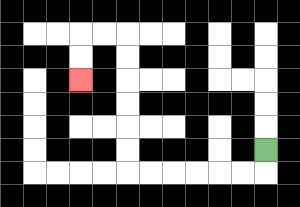{'start': '[11, 6]', 'end': '[3, 3]', 'path_directions': 'D,L,L,L,L,L,L,U,U,U,U,U,U,L,L,D,D', 'path_coordinates': '[[11, 6], [11, 7], [10, 7], [9, 7], [8, 7], [7, 7], [6, 7], [5, 7], [5, 6], [5, 5], [5, 4], [5, 3], [5, 2], [5, 1], [4, 1], [3, 1], [3, 2], [3, 3]]'}